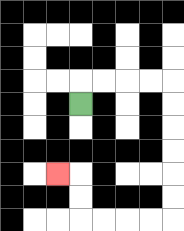{'start': '[3, 4]', 'end': '[2, 7]', 'path_directions': 'U,R,R,R,R,D,D,D,D,D,D,L,L,L,L,U,U,L', 'path_coordinates': '[[3, 4], [3, 3], [4, 3], [5, 3], [6, 3], [7, 3], [7, 4], [7, 5], [7, 6], [7, 7], [7, 8], [7, 9], [6, 9], [5, 9], [4, 9], [3, 9], [3, 8], [3, 7], [2, 7]]'}